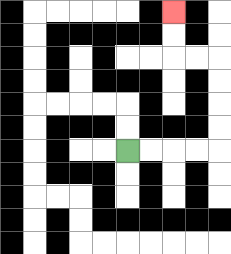{'start': '[5, 6]', 'end': '[7, 0]', 'path_directions': 'R,R,R,R,U,U,U,U,L,L,U,U', 'path_coordinates': '[[5, 6], [6, 6], [7, 6], [8, 6], [9, 6], [9, 5], [9, 4], [9, 3], [9, 2], [8, 2], [7, 2], [7, 1], [7, 0]]'}